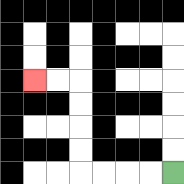{'start': '[7, 7]', 'end': '[1, 3]', 'path_directions': 'L,L,L,L,U,U,U,U,L,L', 'path_coordinates': '[[7, 7], [6, 7], [5, 7], [4, 7], [3, 7], [3, 6], [3, 5], [3, 4], [3, 3], [2, 3], [1, 3]]'}